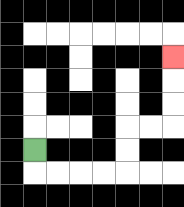{'start': '[1, 6]', 'end': '[7, 2]', 'path_directions': 'D,R,R,R,R,U,U,R,R,U,U,U', 'path_coordinates': '[[1, 6], [1, 7], [2, 7], [3, 7], [4, 7], [5, 7], [5, 6], [5, 5], [6, 5], [7, 5], [7, 4], [7, 3], [7, 2]]'}